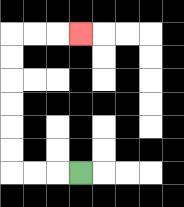{'start': '[3, 7]', 'end': '[3, 1]', 'path_directions': 'L,L,L,U,U,U,U,U,U,R,R,R', 'path_coordinates': '[[3, 7], [2, 7], [1, 7], [0, 7], [0, 6], [0, 5], [0, 4], [0, 3], [0, 2], [0, 1], [1, 1], [2, 1], [3, 1]]'}